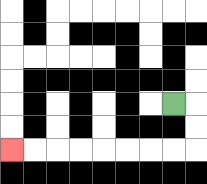{'start': '[7, 4]', 'end': '[0, 6]', 'path_directions': 'R,D,D,L,L,L,L,L,L,L,L', 'path_coordinates': '[[7, 4], [8, 4], [8, 5], [8, 6], [7, 6], [6, 6], [5, 6], [4, 6], [3, 6], [2, 6], [1, 6], [0, 6]]'}